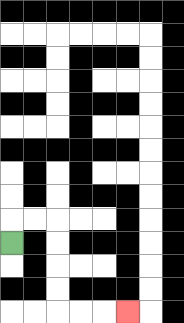{'start': '[0, 10]', 'end': '[5, 13]', 'path_directions': 'U,R,R,D,D,D,D,R,R,R', 'path_coordinates': '[[0, 10], [0, 9], [1, 9], [2, 9], [2, 10], [2, 11], [2, 12], [2, 13], [3, 13], [4, 13], [5, 13]]'}